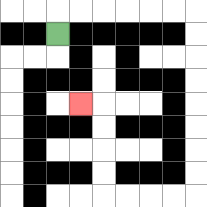{'start': '[2, 1]', 'end': '[3, 4]', 'path_directions': 'U,R,R,R,R,R,R,D,D,D,D,D,D,D,D,L,L,L,L,U,U,U,U,L', 'path_coordinates': '[[2, 1], [2, 0], [3, 0], [4, 0], [5, 0], [6, 0], [7, 0], [8, 0], [8, 1], [8, 2], [8, 3], [8, 4], [8, 5], [8, 6], [8, 7], [8, 8], [7, 8], [6, 8], [5, 8], [4, 8], [4, 7], [4, 6], [4, 5], [4, 4], [3, 4]]'}